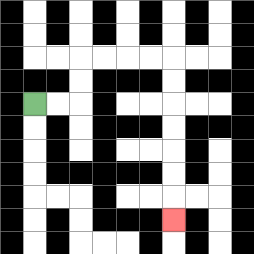{'start': '[1, 4]', 'end': '[7, 9]', 'path_directions': 'R,R,U,U,R,R,R,R,D,D,D,D,D,D,D', 'path_coordinates': '[[1, 4], [2, 4], [3, 4], [3, 3], [3, 2], [4, 2], [5, 2], [6, 2], [7, 2], [7, 3], [7, 4], [7, 5], [7, 6], [7, 7], [7, 8], [7, 9]]'}